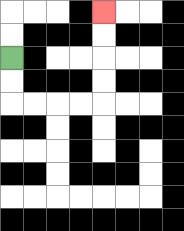{'start': '[0, 2]', 'end': '[4, 0]', 'path_directions': 'D,D,R,R,R,R,U,U,U,U', 'path_coordinates': '[[0, 2], [0, 3], [0, 4], [1, 4], [2, 4], [3, 4], [4, 4], [4, 3], [4, 2], [4, 1], [4, 0]]'}